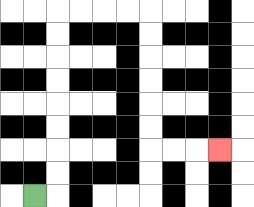{'start': '[1, 8]', 'end': '[9, 6]', 'path_directions': 'R,U,U,U,U,U,U,U,U,R,R,R,R,D,D,D,D,D,D,R,R,R', 'path_coordinates': '[[1, 8], [2, 8], [2, 7], [2, 6], [2, 5], [2, 4], [2, 3], [2, 2], [2, 1], [2, 0], [3, 0], [4, 0], [5, 0], [6, 0], [6, 1], [6, 2], [6, 3], [6, 4], [6, 5], [6, 6], [7, 6], [8, 6], [9, 6]]'}